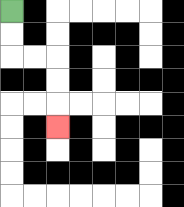{'start': '[0, 0]', 'end': '[2, 5]', 'path_directions': 'D,D,R,R,D,D,D', 'path_coordinates': '[[0, 0], [0, 1], [0, 2], [1, 2], [2, 2], [2, 3], [2, 4], [2, 5]]'}